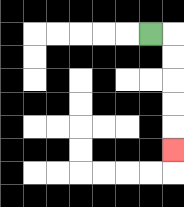{'start': '[6, 1]', 'end': '[7, 6]', 'path_directions': 'R,D,D,D,D,D', 'path_coordinates': '[[6, 1], [7, 1], [7, 2], [7, 3], [7, 4], [7, 5], [7, 6]]'}